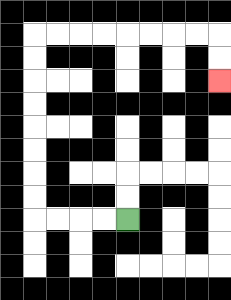{'start': '[5, 9]', 'end': '[9, 3]', 'path_directions': 'L,L,L,L,U,U,U,U,U,U,U,U,R,R,R,R,R,R,R,R,D,D', 'path_coordinates': '[[5, 9], [4, 9], [3, 9], [2, 9], [1, 9], [1, 8], [1, 7], [1, 6], [1, 5], [1, 4], [1, 3], [1, 2], [1, 1], [2, 1], [3, 1], [4, 1], [5, 1], [6, 1], [7, 1], [8, 1], [9, 1], [9, 2], [9, 3]]'}